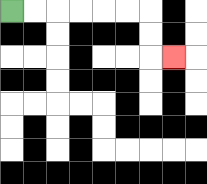{'start': '[0, 0]', 'end': '[7, 2]', 'path_directions': 'R,R,R,R,R,R,D,D,R', 'path_coordinates': '[[0, 0], [1, 0], [2, 0], [3, 0], [4, 0], [5, 0], [6, 0], [6, 1], [6, 2], [7, 2]]'}